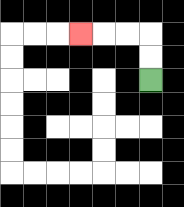{'start': '[6, 3]', 'end': '[3, 1]', 'path_directions': 'U,U,L,L,L', 'path_coordinates': '[[6, 3], [6, 2], [6, 1], [5, 1], [4, 1], [3, 1]]'}